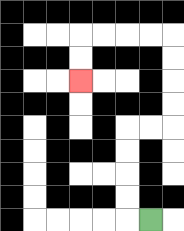{'start': '[6, 9]', 'end': '[3, 3]', 'path_directions': 'L,U,U,U,U,R,R,U,U,U,U,L,L,L,L,D,D', 'path_coordinates': '[[6, 9], [5, 9], [5, 8], [5, 7], [5, 6], [5, 5], [6, 5], [7, 5], [7, 4], [7, 3], [7, 2], [7, 1], [6, 1], [5, 1], [4, 1], [3, 1], [3, 2], [3, 3]]'}